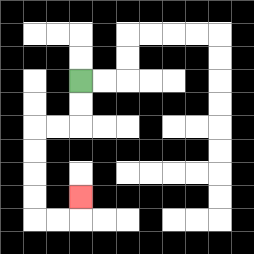{'start': '[3, 3]', 'end': '[3, 8]', 'path_directions': 'D,D,L,L,D,D,D,D,R,R,U', 'path_coordinates': '[[3, 3], [3, 4], [3, 5], [2, 5], [1, 5], [1, 6], [1, 7], [1, 8], [1, 9], [2, 9], [3, 9], [3, 8]]'}